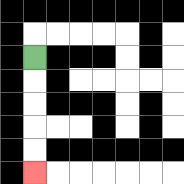{'start': '[1, 2]', 'end': '[1, 7]', 'path_directions': 'D,D,D,D,D', 'path_coordinates': '[[1, 2], [1, 3], [1, 4], [1, 5], [1, 6], [1, 7]]'}